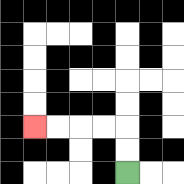{'start': '[5, 7]', 'end': '[1, 5]', 'path_directions': 'U,U,L,L,L,L', 'path_coordinates': '[[5, 7], [5, 6], [5, 5], [4, 5], [3, 5], [2, 5], [1, 5]]'}